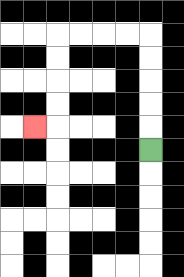{'start': '[6, 6]', 'end': '[1, 5]', 'path_directions': 'U,U,U,U,U,L,L,L,L,D,D,D,D,L', 'path_coordinates': '[[6, 6], [6, 5], [6, 4], [6, 3], [6, 2], [6, 1], [5, 1], [4, 1], [3, 1], [2, 1], [2, 2], [2, 3], [2, 4], [2, 5], [1, 5]]'}